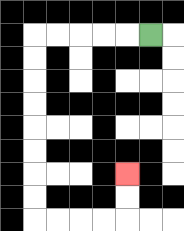{'start': '[6, 1]', 'end': '[5, 7]', 'path_directions': 'L,L,L,L,L,D,D,D,D,D,D,D,D,R,R,R,R,U,U', 'path_coordinates': '[[6, 1], [5, 1], [4, 1], [3, 1], [2, 1], [1, 1], [1, 2], [1, 3], [1, 4], [1, 5], [1, 6], [1, 7], [1, 8], [1, 9], [2, 9], [3, 9], [4, 9], [5, 9], [5, 8], [5, 7]]'}